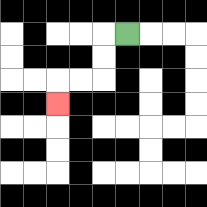{'start': '[5, 1]', 'end': '[2, 4]', 'path_directions': 'L,D,D,L,L,D', 'path_coordinates': '[[5, 1], [4, 1], [4, 2], [4, 3], [3, 3], [2, 3], [2, 4]]'}